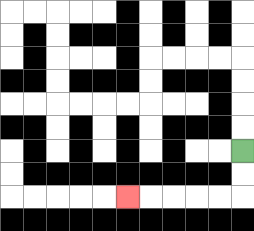{'start': '[10, 6]', 'end': '[5, 8]', 'path_directions': 'D,D,L,L,L,L,L', 'path_coordinates': '[[10, 6], [10, 7], [10, 8], [9, 8], [8, 8], [7, 8], [6, 8], [5, 8]]'}